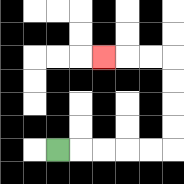{'start': '[2, 6]', 'end': '[4, 2]', 'path_directions': 'R,R,R,R,R,U,U,U,U,L,L,L', 'path_coordinates': '[[2, 6], [3, 6], [4, 6], [5, 6], [6, 6], [7, 6], [7, 5], [7, 4], [7, 3], [7, 2], [6, 2], [5, 2], [4, 2]]'}